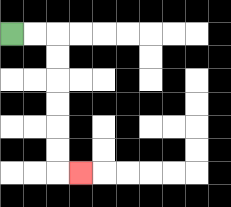{'start': '[0, 1]', 'end': '[3, 7]', 'path_directions': 'R,R,D,D,D,D,D,D,R', 'path_coordinates': '[[0, 1], [1, 1], [2, 1], [2, 2], [2, 3], [2, 4], [2, 5], [2, 6], [2, 7], [3, 7]]'}